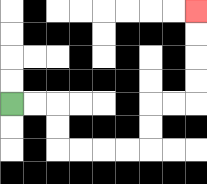{'start': '[0, 4]', 'end': '[8, 0]', 'path_directions': 'R,R,D,D,R,R,R,R,U,U,R,R,U,U,U,U', 'path_coordinates': '[[0, 4], [1, 4], [2, 4], [2, 5], [2, 6], [3, 6], [4, 6], [5, 6], [6, 6], [6, 5], [6, 4], [7, 4], [8, 4], [8, 3], [8, 2], [8, 1], [8, 0]]'}